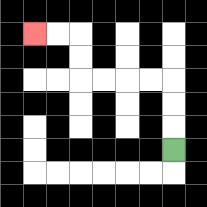{'start': '[7, 6]', 'end': '[1, 1]', 'path_directions': 'U,U,U,L,L,L,L,U,U,L,L', 'path_coordinates': '[[7, 6], [7, 5], [7, 4], [7, 3], [6, 3], [5, 3], [4, 3], [3, 3], [3, 2], [3, 1], [2, 1], [1, 1]]'}